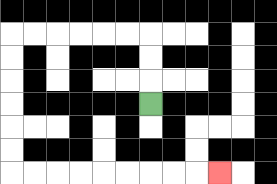{'start': '[6, 4]', 'end': '[9, 7]', 'path_directions': 'U,U,U,L,L,L,L,L,L,D,D,D,D,D,D,R,R,R,R,R,R,R,R,R', 'path_coordinates': '[[6, 4], [6, 3], [6, 2], [6, 1], [5, 1], [4, 1], [3, 1], [2, 1], [1, 1], [0, 1], [0, 2], [0, 3], [0, 4], [0, 5], [0, 6], [0, 7], [1, 7], [2, 7], [3, 7], [4, 7], [5, 7], [6, 7], [7, 7], [8, 7], [9, 7]]'}